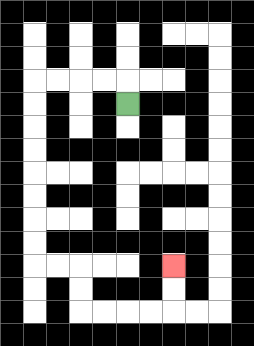{'start': '[5, 4]', 'end': '[7, 11]', 'path_directions': 'U,L,L,L,L,D,D,D,D,D,D,D,D,R,R,D,D,R,R,R,R,U,U', 'path_coordinates': '[[5, 4], [5, 3], [4, 3], [3, 3], [2, 3], [1, 3], [1, 4], [1, 5], [1, 6], [1, 7], [1, 8], [1, 9], [1, 10], [1, 11], [2, 11], [3, 11], [3, 12], [3, 13], [4, 13], [5, 13], [6, 13], [7, 13], [7, 12], [7, 11]]'}